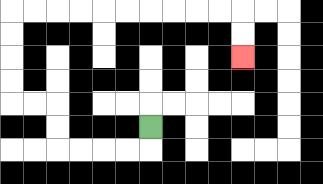{'start': '[6, 5]', 'end': '[10, 2]', 'path_directions': 'D,L,L,L,L,U,U,L,L,U,U,U,U,R,R,R,R,R,R,R,R,R,R,D,D', 'path_coordinates': '[[6, 5], [6, 6], [5, 6], [4, 6], [3, 6], [2, 6], [2, 5], [2, 4], [1, 4], [0, 4], [0, 3], [0, 2], [0, 1], [0, 0], [1, 0], [2, 0], [3, 0], [4, 0], [5, 0], [6, 0], [7, 0], [8, 0], [9, 0], [10, 0], [10, 1], [10, 2]]'}